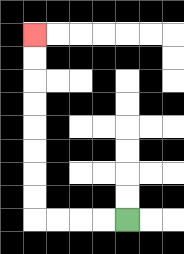{'start': '[5, 9]', 'end': '[1, 1]', 'path_directions': 'L,L,L,L,U,U,U,U,U,U,U,U', 'path_coordinates': '[[5, 9], [4, 9], [3, 9], [2, 9], [1, 9], [1, 8], [1, 7], [1, 6], [1, 5], [1, 4], [1, 3], [1, 2], [1, 1]]'}